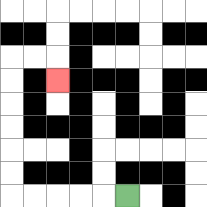{'start': '[5, 8]', 'end': '[2, 3]', 'path_directions': 'L,L,L,L,L,U,U,U,U,U,U,R,R,D', 'path_coordinates': '[[5, 8], [4, 8], [3, 8], [2, 8], [1, 8], [0, 8], [0, 7], [0, 6], [0, 5], [0, 4], [0, 3], [0, 2], [1, 2], [2, 2], [2, 3]]'}